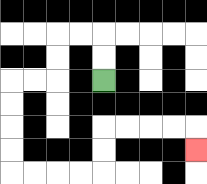{'start': '[4, 3]', 'end': '[8, 6]', 'path_directions': 'U,U,L,L,D,D,L,L,D,D,D,D,R,R,R,R,U,U,R,R,R,R,D', 'path_coordinates': '[[4, 3], [4, 2], [4, 1], [3, 1], [2, 1], [2, 2], [2, 3], [1, 3], [0, 3], [0, 4], [0, 5], [0, 6], [0, 7], [1, 7], [2, 7], [3, 7], [4, 7], [4, 6], [4, 5], [5, 5], [6, 5], [7, 5], [8, 5], [8, 6]]'}